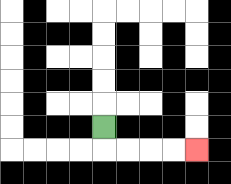{'start': '[4, 5]', 'end': '[8, 6]', 'path_directions': 'D,R,R,R,R', 'path_coordinates': '[[4, 5], [4, 6], [5, 6], [6, 6], [7, 6], [8, 6]]'}